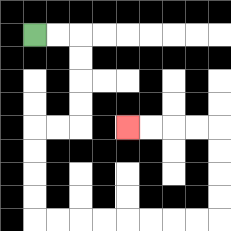{'start': '[1, 1]', 'end': '[5, 5]', 'path_directions': 'R,R,D,D,D,D,L,L,D,D,D,D,R,R,R,R,R,R,R,R,U,U,U,U,L,L,L,L', 'path_coordinates': '[[1, 1], [2, 1], [3, 1], [3, 2], [3, 3], [3, 4], [3, 5], [2, 5], [1, 5], [1, 6], [1, 7], [1, 8], [1, 9], [2, 9], [3, 9], [4, 9], [5, 9], [6, 9], [7, 9], [8, 9], [9, 9], [9, 8], [9, 7], [9, 6], [9, 5], [8, 5], [7, 5], [6, 5], [5, 5]]'}